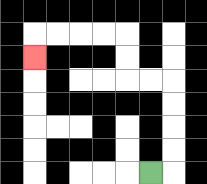{'start': '[6, 7]', 'end': '[1, 2]', 'path_directions': 'R,U,U,U,U,L,L,U,U,L,L,L,L,D', 'path_coordinates': '[[6, 7], [7, 7], [7, 6], [7, 5], [7, 4], [7, 3], [6, 3], [5, 3], [5, 2], [5, 1], [4, 1], [3, 1], [2, 1], [1, 1], [1, 2]]'}